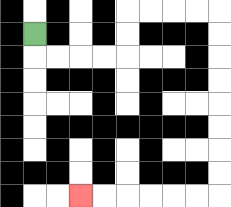{'start': '[1, 1]', 'end': '[3, 8]', 'path_directions': 'D,R,R,R,R,U,U,R,R,R,R,D,D,D,D,D,D,D,D,L,L,L,L,L,L', 'path_coordinates': '[[1, 1], [1, 2], [2, 2], [3, 2], [4, 2], [5, 2], [5, 1], [5, 0], [6, 0], [7, 0], [8, 0], [9, 0], [9, 1], [9, 2], [9, 3], [9, 4], [9, 5], [9, 6], [9, 7], [9, 8], [8, 8], [7, 8], [6, 8], [5, 8], [4, 8], [3, 8]]'}